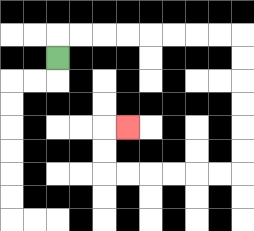{'start': '[2, 2]', 'end': '[5, 5]', 'path_directions': 'U,R,R,R,R,R,R,R,R,D,D,D,D,D,D,L,L,L,L,L,L,U,U,R', 'path_coordinates': '[[2, 2], [2, 1], [3, 1], [4, 1], [5, 1], [6, 1], [7, 1], [8, 1], [9, 1], [10, 1], [10, 2], [10, 3], [10, 4], [10, 5], [10, 6], [10, 7], [9, 7], [8, 7], [7, 7], [6, 7], [5, 7], [4, 7], [4, 6], [4, 5], [5, 5]]'}